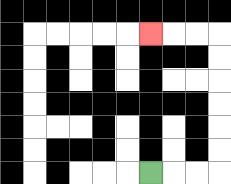{'start': '[6, 7]', 'end': '[6, 1]', 'path_directions': 'R,R,R,U,U,U,U,U,U,L,L,L', 'path_coordinates': '[[6, 7], [7, 7], [8, 7], [9, 7], [9, 6], [9, 5], [9, 4], [9, 3], [9, 2], [9, 1], [8, 1], [7, 1], [6, 1]]'}